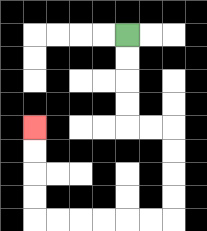{'start': '[5, 1]', 'end': '[1, 5]', 'path_directions': 'D,D,D,D,R,R,D,D,D,D,L,L,L,L,L,L,U,U,U,U', 'path_coordinates': '[[5, 1], [5, 2], [5, 3], [5, 4], [5, 5], [6, 5], [7, 5], [7, 6], [7, 7], [7, 8], [7, 9], [6, 9], [5, 9], [4, 9], [3, 9], [2, 9], [1, 9], [1, 8], [1, 7], [1, 6], [1, 5]]'}